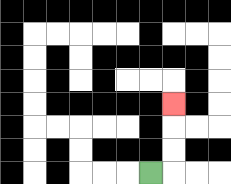{'start': '[6, 7]', 'end': '[7, 4]', 'path_directions': 'R,U,U,U', 'path_coordinates': '[[6, 7], [7, 7], [7, 6], [7, 5], [7, 4]]'}